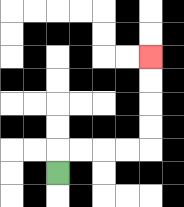{'start': '[2, 7]', 'end': '[6, 2]', 'path_directions': 'U,R,R,R,R,U,U,U,U', 'path_coordinates': '[[2, 7], [2, 6], [3, 6], [4, 6], [5, 6], [6, 6], [6, 5], [6, 4], [6, 3], [6, 2]]'}